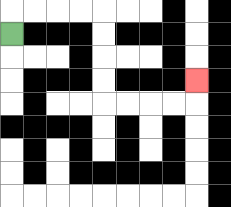{'start': '[0, 1]', 'end': '[8, 3]', 'path_directions': 'U,R,R,R,R,D,D,D,D,R,R,R,R,U', 'path_coordinates': '[[0, 1], [0, 0], [1, 0], [2, 0], [3, 0], [4, 0], [4, 1], [4, 2], [4, 3], [4, 4], [5, 4], [6, 4], [7, 4], [8, 4], [8, 3]]'}